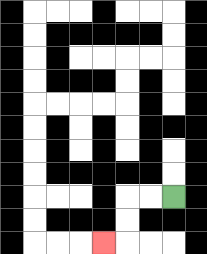{'start': '[7, 8]', 'end': '[4, 10]', 'path_directions': 'L,L,D,D,L', 'path_coordinates': '[[7, 8], [6, 8], [5, 8], [5, 9], [5, 10], [4, 10]]'}